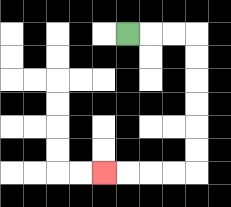{'start': '[5, 1]', 'end': '[4, 7]', 'path_directions': 'R,R,R,D,D,D,D,D,D,L,L,L,L', 'path_coordinates': '[[5, 1], [6, 1], [7, 1], [8, 1], [8, 2], [8, 3], [8, 4], [8, 5], [8, 6], [8, 7], [7, 7], [6, 7], [5, 7], [4, 7]]'}